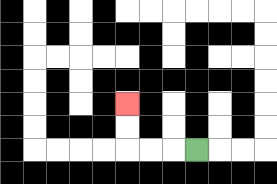{'start': '[8, 6]', 'end': '[5, 4]', 'path_directions': 'L,L,L,U,U', 'path_coordinates': '[[8, 6], [7, 6], [6, 6], [5, 6], [5, 5], [5, 4]]'}